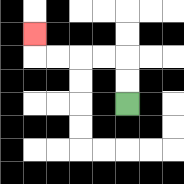{'start': '[5, 4]', 'end': '[1, 1]', 'path_directions': 'U,U,L,L,L,L,U', 'path_coordinates': '[[5, 4], [5, 3], [5, 2], [4, 2], [3, 2], [2, 2], [1, 2], [1, 1]]'}